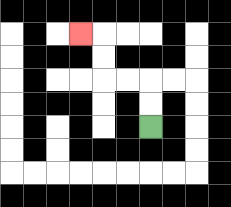{'start': '[6, 5]', 'end': '[3, 1]', 'path_directions': 'U,U,L,L,U,U,L', 'path_coordinates': '[[6, 5], [6, 4], [6, 3], [5, 3], [4, 3], [4, 2], [4, 1], [3, 1]]'}